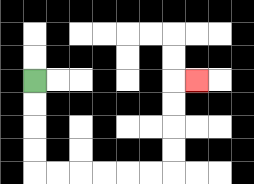{'start': '[1, 3]', 'end': '[8, 3]', 'path_directions': 'D,D,D,D,R,R,R,R,R,R,U,U,U,U,R', 'path_coordinates': '[[1, 3], [1, 4], [1, 5], [1, 6], [1, 7], [2, 7], [3, 7], [4, 7], [5, 7], [6, 7], [7, 7], [7, 6], [7, 5], [7, 4], [7, 3], [8, 3]]'}